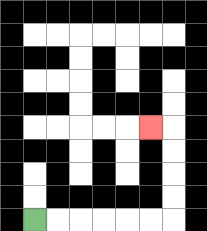{'start': '[1, 9]', 'end': '[6, 5]', 'path_directions': 'R,R,R,R,R,R,U,U,U,U,L', 'path_coordinates': '[[1, 9], [2, 9], [3, 9], [4, 9], [5, 9], [6, 9], [7, 9], [7, 8], [7, 7], [7, 6], [7, 5], [6, 5]]'}